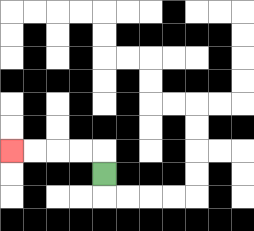{'start': '[4, 7]', 'end': '[0, 6]', 'path_directions': 'U,L,L,L,L', 'path_coordinates': '[[4, 7], [4, 6], [3, 6], [2, 6], [1, 6], [0, 6]]'}